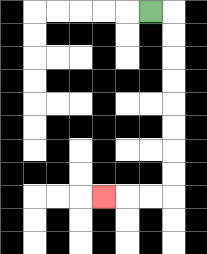{'start': '[6, 0]', 'end': '[4, 8]', 'path_directions': 'R,D,D,D,D,D,D,D,D,L,L,L', 'path_coordinates': '[[6, 0], [7, 0], [7, 1], [7, 2], [7, 3], [7, 4], [7, 5], [7, 6], [7, 7], [7, 8], [6, 8], [5, 8], [4, 8]]'}